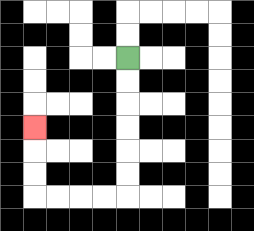{'start': '[5, 2]', 'end': '[1, 5]', 'path_directions': 'D,D,D,D,D,D,L,L,L,L,U,U,U', 'path_coordinates': '[[5, 2], [5, 3], [5, 4], [5, 5], [5, 6], [5, 7], [5, 8], [4, 8], [3, 8], [2, 8], [1, 8], [1, 7], [1, 6], [1, 5]]'}